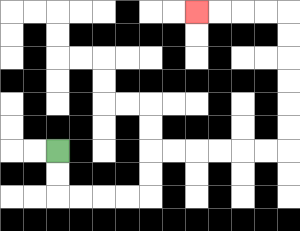{'start': '[2, 6]', 'end': '[8, 0]', 'path_directions': 'D,D,R,R,R,R,U,U,R,R,R,R,R,R,U,U,U,U,U,U,L,L,L,L', 'path_coordinates': '[[2, 6], [2, 7], [2, 8], [3, 8], [4, 8], [5, 8], [6, 8], [6, 7], [6, 6], [7, 6], [8, 6], [9, 6], [10, 6], [11, 6], [12, 6], [12, 5], [12, 4], [12, 3], [12, 2], [12, 1], [12, 0], [11, 0], [10, 0], [9, 0], [8, 0]]'}